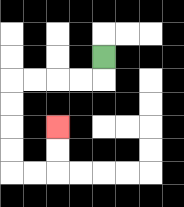{'start': '[4, 2]', 'end': '[2, 5]', 'path_directions': 'D,L,L,L,L,D,D,D,D,R,R,U,U', 'path_coordinates': '[[4, 2], [4, 3], [3, 3], [2, 3], [1, 3], [0, 3], [0, 4], [0, 5], [0, 6], [0, 7], [1, 7], [2, 7], [2, 6], [2, 5]]'}